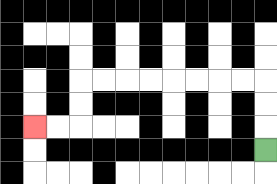{'start': '[11, 6]', 'end': '[1, 5]', 'path_directions': 'U,U,U,L,L,L,L,L,L,L,L,D,D,L,L', 'path_coordinates': '[[11, 6], [11, 5], [11, 4], [11, 3], [10, 3], [9, 3], [8, 3], [7, 3], [6, 3], [5, 3], [4, 3], [3, 3], [3, 4], [3, 5], [2, 5], [1, 5]]'}